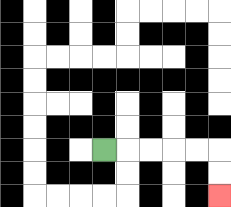{'start': '[4, 6]', 'end': '[9, 8]', 'path_directions': 'R,R,R,R,R,D,D', 'path_coordinates': '[[4, 6], [5, 6], [6, 6], [7, 6], [8, 6], [9, 6], [9, 7], [9, 8]]'}